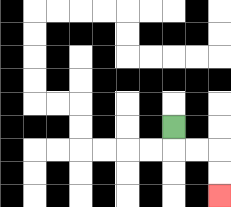{'start': '[7, 5]', 'end': '[9, 8]', 'path_directions': 'D,R,R,D,D', 'path_coordinates': '[[7, 5], [7, 6], [8, 6], [9, 6], [9, 7], [9, 8]]'}